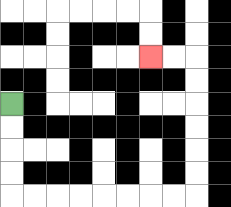{'start': '[0, 4]', 'end': '[6, 2]', 'path_directions': 'D,D,D,D,R,R,R,R,R,R,R,R,U,U,U,U,U,U,L,L', 'path_coordinates': '[[0, 4], [0, 5], [0, 6], [0, 7], [0, 8], [1, 8], [2, 8], [3, 8], [4, 8], [5, 8], [6, 8], [7, 8], [8, 8], [8, 7], [8, 6], [8, 5], [8, 4], [8, 3], [8, 2], [7, 2], [6, 2]]'}